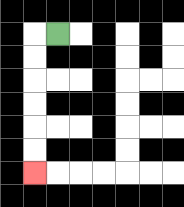{'start': '[2, 1]', 'end': '[1, 7]', 'path_directions': 'L,D,D,D,D,D,D', 'path_coordinates': '[[2, 1], [1, 1], [1, 2], [1, 3], [1, 4], [1, 5], [1, 6], [1, 7]]'}